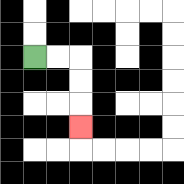{'start': '[1, 2]', 'end': '[3, 5]', 'path_directions': 'R,R,D,D,D', 'path_coordinates': '[[1, 2], [2, 2], [3, 2], [3, 3], [3, 4], [3, 5]]'}